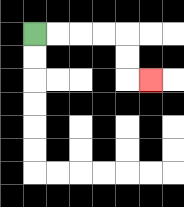{'start': '[1, 1]', 'end': '[6, 3]', 'path_directions': 'R,R,R,R,D,D,R', 'path_coordinates': '[[1, 1], [2, 1], [3, 1], [4, 1], [5, 1], [5, 2], [5, 3], [6, 3]]'}